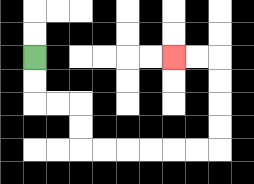{'start': '[1, 2]', 'end': '[7, 2]', 'path_directions': 'D,D,R,R,D,D,R,R,R,R,R,R,U,U,U,U,L,L', 'path_coordinates': '[[1, 2], [1, 3], [1, 4], [2, 4], [3, 4], [3, 5], [3, 6], [4, 6], [5, 6], [6, 6], [7, 6], [8, 6], [9, 6], [9, 5], [9, 4], [9, 3], [9, 2], [8, 2], [7, 2]]'}